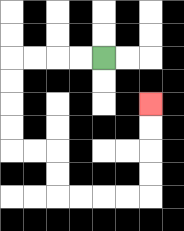{'start': '[4, 2]', 'end': '[6, 4]', 'path_directions': 'L,L,L,L,D,D,D,D,R,R,D,D,R,R,R,R,U,U,U,U', 'path_coordinates': '[[4, 2], [3, 2], [2, 2], [1, 2], [0, 2], [0, 3], [0, 4], [0, 5], [0, 6], [1, 6], [2, 6], [2, 7], [2, 8], [3, 8], [4, 8], [5, 8], [6, 8], [6, 7], [6, 6], [6, 5], [6, 4]]'}